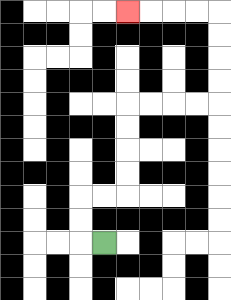{'start': '[4, 10]', 'end': '[5, 0]', 'path_directions': 'L,U,U,R,R,U,U,U,U,R,R,R,R,U,U,U,U,L,L,L,L', 'path_coordinates': '[[4, 10], [3, 10], [3, 9], [3, 8], [4, 8], [5, 8], [5, 7], [5, 6], [5, 5], [5, 4], [6, 4], [7, 4], [8, 4], [9, 4], [9, 3], [9, 2], [9, 1], [9, 0], [8, 0], [7, 0], [6, 0], [5, 0]]'}